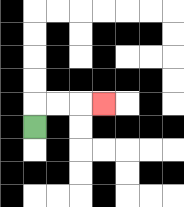{'start': '[1, 5]', 'end': '[4, 4]', 'path_directions': 'U,R,R,R', 'path_coordinates': '[[1, 5], [1, 4], [2, 4], [3, 4], [4, 4]]'}